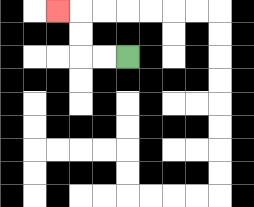{'start': '[5, 2]', 'end': '[2, 0]', 'path_directions': 'L,L,U,U,L', 'path_coordinates': '[[5, 2], [4, 2], [3, 2], [3, 1], [3, 0], [2, 0]]'}